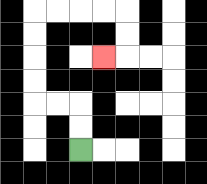{'start': '[3, 6]', 'end': '[4, 2]', 'path_directions': 'U,U,L,L,U,U,U,U,R,R,R,R,D,D,L', 'path_coordinates': '[[3, 6], [3, 5], [3, 4], [2, 4], [1, 4], [1, 3], [1, 2], [1, 1], [1, 0], [2, 0], [3, 0], [4, 0], [5, 0], [5, 1], [5, 2], [4, 2]]'}